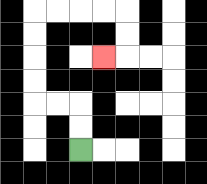{'start': '[3, 6]', 'end': '[4, 2]', 'path_directions': 'U,U,L,L,U,U,U,U,R,R,R,R,D,D,L', 'path_coordinates': '[[3, 6], [3, 5], [3, 4], [2, 4], [1, 4], [1, 3], [1, 2], [1, 1], [1, 0], [2, 0], [3, 0], [4, 0], [5, 0], [5, 1], [5, 2], [4, 2]]'}